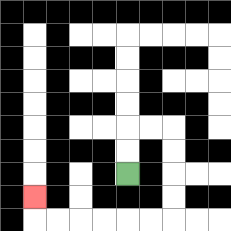{'start': '[5, 7]', 'end': '[1, 8]', 'path_directions': 'U,U,R,R,D,D,D,D,L,L,L,L,L,L,U', 'path_coordinates': '[[5, 7], [5, 6], [5, 5], [6, 5], [7, 5], [7, 6], [7, 7], [7, 8], [7, 9], [6, 9], [5, 9], [4, 9], [3, 9], [2, 9], [1, 9], [1, 8]]'}